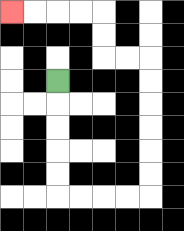{'start': '[2, 3]', 'end': '[0, 0]', 'path_directions': 'D,D,D,D,D,R,R,R,R,U,U,U,U,U,U,L,L,U,U,L,L,L,L', 'path_coordinates': '[[2, 3], [2, 4], [2, 5], [2, 6], [2, 7], [2, 8], [3, 8], [4, 8], [5, 8], [6, 8], [6, 7], [6, 6], [6, 5], [6, 4], [6, 3], [6, 2], [5, 2], [4, 2], [4, 1], [4, 0], [3, 0], [2, 0], [1, 0], [0, 0]]'}